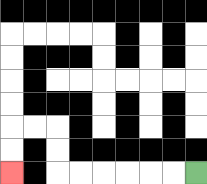{'start': '[8, 7]', 'end': '[0, 7]', 'path_directions': 'L,L,L,L,L,L,U,U,L,L,D,D', 'path_coordinates': '[[8, 7], [7, 7], [6, 7], [5, 7], [4, 7], [3, 7], [2, 7], [2, 6], [2, 5], [1, 5], [0, 5], [0, 6], [0, 7]]'}